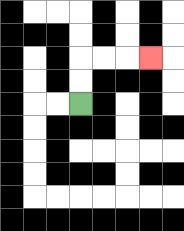{'start': '[3, 4]', 'end': '[6, 2]', 'path_directions': 'U,U,R,R,R', 'path_coordinates': '[[3, 4], [3, 3], [3, 2], [4, 2], [5, 2], [6, 2]]'}